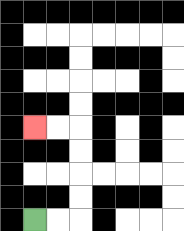{'start': '[1, 9]', 'end': '[1, 5]', 'path_directions': 'R,R,U,U,U,U,L,L', 'path_coordinates': '[[1, 9], [2, 9], [3, 9], [3, 8], [3, 7], [3, 6], [3, 5], [2, 5], [1, 5]]'}